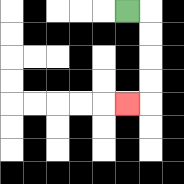{'start': '[5, 0]', 'end': '[5, 4]', 'path_directions': 'R,D,D,D,D,L', 'path_coordinates': '[[5, 0], [6, 0], [6, 1], [6, 2], [6, 3], [6, 4], [5, 4]]'}